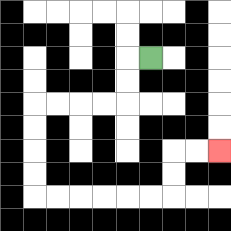{'start': '[6, 2]', 'end': '[9, 6]', 'path_directions': 'L,D,D,L,L,L,L,D,D,D,D,R,R,R,R,R,R,U,U,R,R', 'path_coordinates': '[[6, 2], [5, 2], [5, 3], [5, 4], [4, 4], [3, 4], [2, 4], [1, 4], [1, 5], [1, 6], [1, 7], [1, 8], [2, 8], [3, 8], [4, 8], [5, 8], [6, 8], [7, 8], [7, 7], [7, 6], [8, 6], [9, 6]]'}